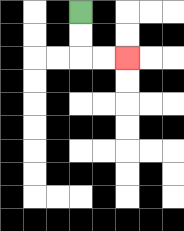{'start': '[3, 0]', 'end': '[5, 2]', 'path_directions': 'D,D,R,R', 'path_coordinates': '[[3, 0], [3, 1], [3, 2], [4, 2], [5, 2]]'}